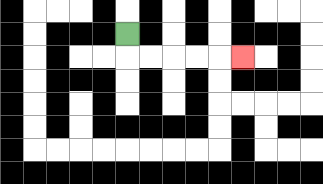{'start': '[5, 1]', 'end': '[10, 2]', 'path_directions': 'D,R,R,R,R,R', 'path_coordinates': '[[5, 1], [5, 2], [6, 2], [7, 2], [8, 2], [9, 2], [10, 2]]'}